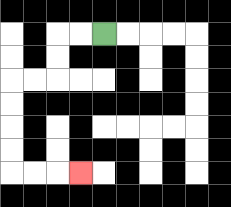{'start': '[4, 1]', 'end': '[3, 7]', 'path_directions': 'L,L,D,D,L,L,D,D,D,D,R,R,R', 'path_coordinates': '[[4, 1], [3, 1], [2, 1], [2, 2], [2, 3], [1, 3], [0, 3], [0, 4], [0, 5], [0, 6], [0, 7], [1, 7], [2, 7], [3, 7]]'}